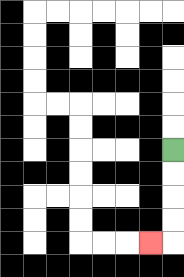{'start': '[7, 6]', 'end': '[6, 10]', 'path_directions': 'D,D,D,D,L', 'path_coordinates': '[[7, 6], [7, 7], [7, 8], [7, 9], [7, 10], [6, 10]]'}